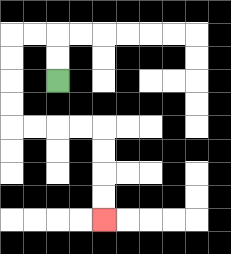{'start': '[2, 3]', 'end': '[4, 9]', 'path_directions': 'U,U,L,L,D,D,D,D,R,R,R,R,D,D,D,D', 'path_coordinates': '[[2, 3], [2, 2], [2, 1], [1, 1], [0, 1], [0, 2], [0, 3], [0, 4], [0, 5], [1, 5], [2, 5], [3, 5], [4, 5], [4, 6], [4, 7], [4, 8], [4, 9]]'}